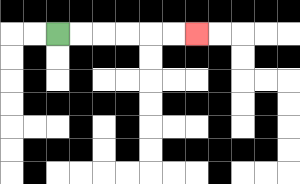{'start': '[2, 1]', 'end': '[8, 1]', 'path_directions': 'R,R,R,R,R,R', 'path_coordinates': '[[2, 1], [3, 1], [4, 1], [5, 1], [6, 1], [7, 1], [8, 1]]'}